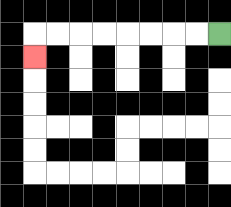{'start': '[9, 1]', 'end': '[1, 2]', 'path_directions': 'L,L,L,L,L,L,L,L,D', 'path_coordinates': '[[9, 1], [8, 1], [7, 1], [6, 1], [5, 1], [4, 1], [3, 1], [2, 1], [1, 1], [1, 2]]'}